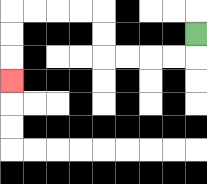{'start': '[8, 1]', 'end': '[0, 3]', 'path_directions': 'D,L,L,L,L,U,U,L,L,L,L,D,D,D', 'path_coordinates': '[[8, 1], [8, 2], [7, 2], [6, 2], [5, 2], [4, 2], [4, 1], [4, 0], [3, 0], [2, 0], [1, 0], [0, 0], [0, 1], [0, 2], [0, 3]]'}